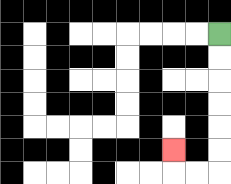{'start': '[9, 1]', 'end': '[7, 6]', 'path_directions': 'D,D,D,D,D,D,L,L,U', 'path_coordinates': '[[9, 1], [9, 2], [9, 3], [9, 4], [9, 5], [9, 6], [9, 7], [8, 7], [7, 7], [7, 6]]'}